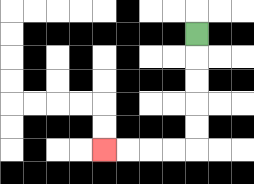{'start': '[8, 1]', 'end': '[4, 6]', 'path_directions': 'D,D,D,D,D,L,L,L,L', 'path_coordinates': '[[8, 1], [8, 2], [8, 3], [8, 4], [8, 5], [8, 6], [7, 6], [6, 6], [5, 6], [4, 6]]'}